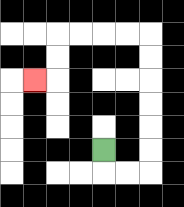{'start': '[4, 6]', 'end': '[1, 3]', 'path_directions': 'D,R,R,U,U,U,U,U,U,L,L,L,L,D,D,L', 'path_coordinates': '[[4, 6], [4, 7], [5, 7], [6, 7], [6, 6], [6, 5], [6, 4], [6, 3], [6, 2], [6, 1], [5, 1], [4, 1], [3, 1], [2, 1], [2, 2], [2, 3], [1, 3]]'}